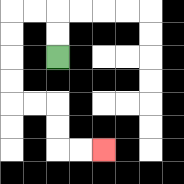{'start': '[2, 2]', 'end': '[4, 6]', 'path_directions': 'U,U,L,L,D,D,D,D,R,R,D,D,R,R', 'path_coordinates': '[[2, 2], [2, 1], [2, 0], [1, 0], [0, 0], [0, 1], [0, 2], [0, 3], [0, 4], [1, 4], [2, 4], [2, 5], [2, 6], [3, 6], [4, 6]]'}